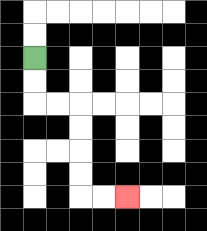{'start': '[1, 2]', 'end': '[5, 8]', 'path_directions': 'D,D,R,R,D,D,D,D,R,R', 'path_coordinates': '[[1, 2], [1, 3], [1, 4], [2, 4], [3, 4], [3, 5], [3, 6], [3, 7], [3, 8], [4, 8], [5, 8]]'}